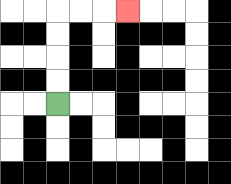{'start': '[2, 4]', 'end': '[5, 0]', 'path_directions': 'U,U,U,U,R,R,R', 'path_coordinates': '[[2, 4], [2, 3], [2, 2], [2, 1], [2, 0], [3, 0], [4, 0], [5, 0]]'}